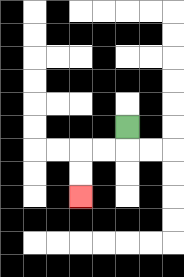{'start': '[5, 5]', 'end': '[3, 8]', 'path_directions': 'D,L,L,D,D', 'path_coordinates': '[[5, 5], [5, 6], [4, 6], [3, 6], [3, 7], [3, 8]]'}